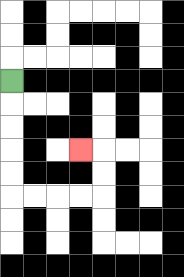{'start': '[0, 3]', 'end': '[3, 6]', 'path_directions': 'D,D,D,D,D,R,R,R,R,U,U,L', 'path_coordinates': '[[0, 3], [0, 4], [0, 5], [0, 6], [0, 7], [0, 8], [1, 8], [2, 8], [3, 8], [4, 8], [4, 7], [4, 6], [3, 6]]'}